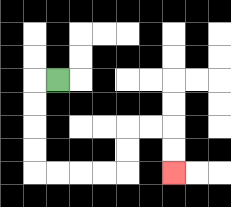{'start': '[2, 3]', 'end': '[7, 7]', 'path_directions': 'L,D,D,D,D,R,R,R,R,U,U,R,R,D,D', 'path_coordinates': '[[2, 3], [1, 3], [1, 4], [1, 5], [1, 6], [1, 7], [2, 7], [3, 7], [4, 7], [5, 7], [5, 6], [5, 5], [6, 5], [7, 5], [7, 6], [7, 7]]'}